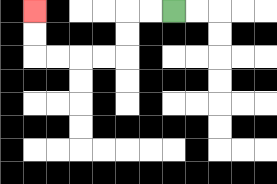{'start': '[7, 0]', 'end': '[1, 0]', 'path_directions': 'L,L,D,D,L,L,L,L,U,U', 'path_coordinates': '[[7, 0], [6, 0], [5, 0], [5, 1], [5, 2], [4, 2], [3, 2], [2, 2], [1, 2], [1, 1], [1, 0]]'}